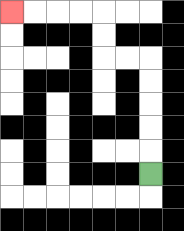{'start': '[6, 7]', 'end': '[0, 0]', 'path_directions': 'U,U,U,U,U,L,L,U,U,L,L,L,L', 'path_coordinates': '[[6, 7], [6, 6], [6, 5], [6, 4], [6, 3], [6, 2], [5, 2], [4, 2], [4, 1], [4, 0], [3, 0], [2, 0], [1, 0], [0, 0]]'}